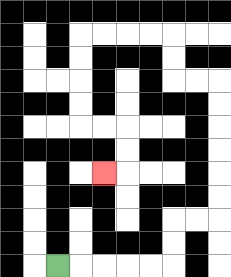{'start': '[2, 11]', 'end': '[4, 7]', 'path_directions': 'R,R,R,R,R,U,U,R,R,U,U,U,U,U,U,L,L,U,U,L,L,L,L,D,D,D,D,R,R,D,D,L', 'path_coordinates': '[[2, 11], [3, 11], [4, 11], [5, 11], [6, 11], [7, 11], [7, 10], [7, 9], [8, 9], [9, 9], [9, 8], [9, 7], [9, 6], [9, 5], [9, 4], [9, 3], [8, 3], [7, 3], [7, 2], [7, 1], [6, 1], [5, 1], [4, 1], [3, 1], [3, 2], [3, 3], [3, 4], [3, 5], [4, 5], [5, 5], [5, 6], [5, 7], [4, 7]]'}